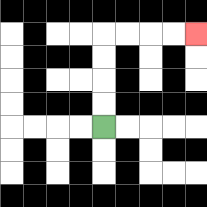{'start': '[4, 5]', 'end': '[8, 1]', 'path_directions': 'U,U,U,U,R,R,R,R', 'path_coordinates': '[[4, 5], [4, 4], [4, 3], [4, 2], [4, 1], [5, 1], [6, 1], [7, 1], [8, 1]]'}